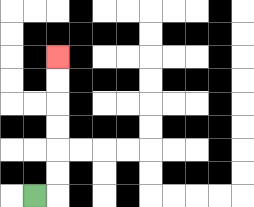{'start': '[1, 8]', 'end': '[2, 2]', 'path_directions': 'R,U,U,U,U,U,U', 'path_coordinates': '[[1, 8], [2, 8], [2, 7], [2, 6], [2, 5], [2, 4], [2, 3], [2, 2]]'}